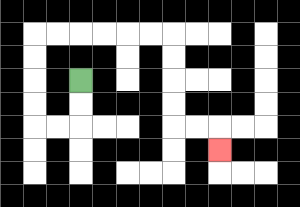{'start': '[3, 3]', 'end': '[9, 6]', 'path_directions': 'D,D,L,L,U,U,U,U,R,R,R,R,R,R,D,D,D,D,R,R,D', 'path_coordinates': '[[3, 3], [3, 4], [3, 5], [2, 5], [1, 5], [1, 4], [1, 3], [1, 2], [1, 1], [2, 1], [3, 1], [4, 1], [5, 1], [6, 1], [7, 1], [7, 2], [7, 3], [7, 4], [7, 5], [8, 5], [9, 5], [9, 6]]'}